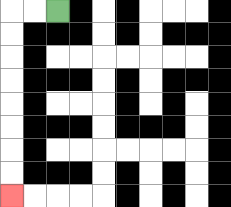{'start': '[2, 0]', 'end': '[0, 8]', 'path_directions': 'L,L,D,D,D,D,D,D,D,D', 'path_coordinates': '[[2, 0], [1, 0], [0, 0], [0, 1], [0, 2], [0, 3], [0, 4], [0, 5], [0, 6], [0, 7], [0, 8]]'}